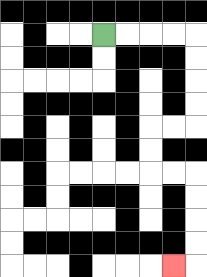{'start': '[4, 1]', 'end': '[7, 11]', 'path_directions': 'R,R,R,R,D,D,D,D,L,L,D,D,R,R,D,D,D,D,L', 'path_coordinates': '[[4, 1], [5, 1], [6, 1], [7, 1], [8, 1], [8, 2], [8, 3], [8, 4], [8, 5], [7, 5], [6, 5], [6, 6], [6, 7], [7, 7], [8, 7], [8, 8], [8, 9], [8, 10], [8, 11], [7, 11]]'}